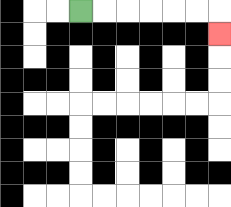{'start': '[3, 0]', 'end': '[9, 1]', 'path_directions': 'R,R,R,R,R,R,D', 'path_coordinates': '[[3, 0], [4, 0], [5, 0], [6, 0], [7, 0], [8, 0], [9, 0], [9, 1]]'}